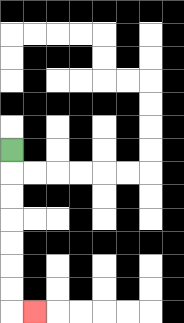{'start': '[0, 6]', 'end': '[1, 13]', 'path_directions': 'D,D,D,D,D,D,D,R', 'path_coordinates': '[[0, 6], [0, 7], [0, 8], [0, 9], [0, 10], [0, 11], [0, 12], [0, 13], [1, 13]]'}